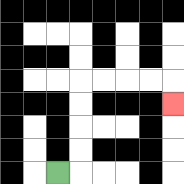{'start': '[2, 7]', 'end': '[7, 4]', 'path_directions': 'R,U,U,U,U,R,R,R,R,D', 'path_coordinates': '[[2, 7], [3, 7], [3, 6], [3, 5], [3, 4], [3, 3], [4, 3], [5, 3], [6, 3], [7, 3], [7, 4]]'}